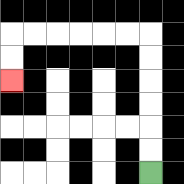{'start': '[6, 7]', 'end': '[0, 3]', 'path_directions': 'U,U,U,U,U,U,L,L,L,L,L,L,D,D', 'path_coordinates': '[[6, 7], [6, 6], [6, 5], [6, 4], [6, 3], [6, 2], [6, 1], [5, 1], [4, 1], [3, 1], [2, 1], [1, 1], [0, 1], [0, 2], [0, 3]]'}